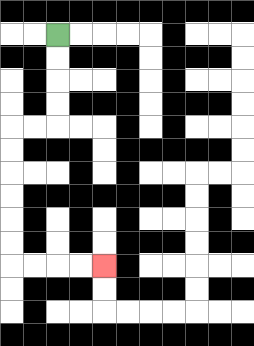{'start': '[2, 1]', 'end': '[4, 11]', 'path_directions': 'D,D,D,D,L,L,D,D,D,D,D,D,R,R,R,R', 'path_coordinates': '[[2, 1], [2, 2], [2, 3], [2, 4], [2, 5], [1, 5], [0, 5], [0, 6], [0, 7], [0, 8], [0, 9], [0, 10], [0, 11], [1, 11], [2, 11], [3, 11], [4, 11]]'}